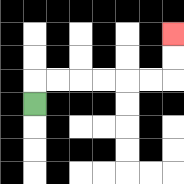{'start': '[1, 4]', 'end': '[7, 1]', 'path_directions': 'U,R,R,R,R,R,R,U,U', 'path_coordinates': '[[1, 4], [1, 3], [2, 3], [3, 3], [4, 3], [5, 3], [6, 3], [7, 3], [7, 2], [7, 1]]'}